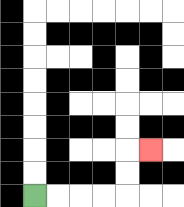{'start': '[1, 8]', 'end': '[6, 6]', 'path_directions': 'R,R,R,R,U,U,R', 'path_coordinates': '[[1, 8], [2, 8], [3, 8], [4, 8], [5, 8], [5, 7], [5, 6], [6, 6]]'}